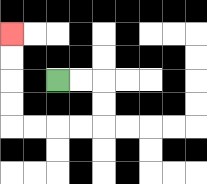{'start': '[2, 3]', 'end': '[0, 1]', 'path_directions': 'R,R,D,D,L,L,L,L,U,U,U,U', 'path_coordinates': '[[2, 3], [3, 3], [4, 3], [4, 4], [4, 5], [3, 5], [2, 5], [1, 5], [0, 5], [0, 4], [0, 3], [0, 2], [0, 1]]'}